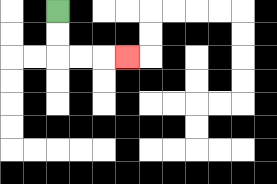{'start': '[2, 0]', 'end': '[5, 2]', 'path_directions': 'D,D,R,R,R', 'path_coordinates': '[[2, 0], [2, 1], [2, 2], [3, 2], [4, 2], [5, 2]]'}